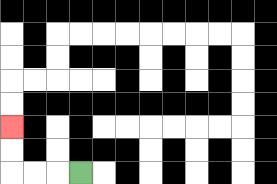{'start': '[3, 7]', 'end': '[0, 5]', 'path_directions': 'L,L,L,U,U', 'path_coordinates': '[[3, 7], [2, 7], [1, 7], [0, 7], [0, 6], [0, 5]]'}